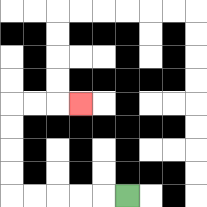{'start': '[5, 8]', 'end': '[3, 4]', 'path_directions': 'L,L,L,L,L,U,U,U,U,R,R,R', 'path_coordinates': '[[5, 8], [4, 8], [3, 8], [2, 8], [1, 8], [0, 8], [0, 7], [0, 6], [0, 5], [0, 4], [1, 4], [2, 4], [3, 4]]'}